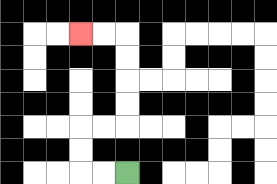{'start': '[5, 7]', 'end': '[3, 1]', 'path_directions': 'L,L,U,U,R,R,U,U,U,U,L,L', 'path_coordinates': '[[5, 7], [4, 7], [3, 7], [3, 6], [3, 5], [4, 5], [5, 5], [5, 4], [5, 3], [5, 2], [5, 1], [4, 1], [3, 1]]'}